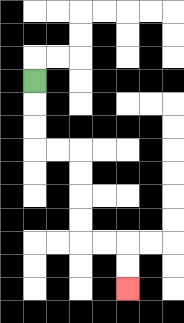{'start': '[1, 3]', 'end': '[5, 12]', 'path_directions': 'D,D,D,R,R,D,D,D,D,R,R,D,D', 'path_coordinates': '[[1, 3], [1, 4], [1, 5], [1, 6], [2, 6], [3, 6], [3, 7], [3, 8], [3, 9], [3, 10], [4, 10], [5, 10], [5, 11], [5, 12]]'}